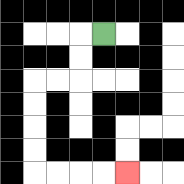{'start': '[4, 1]', 'end': '[5, 7]', 'path_directions': 'L,D,D,L,L,D,D,D,D,R,R,R,R', 'path_coordinates': '[[4, 1], [3, 1], [3, 2], [3, 3], [2, 3], [1, 3], [1, 4], [1, 5], [1, 6], [1, 7], [2, 7], [3, 7], [4, 7], [5, 7]]'}